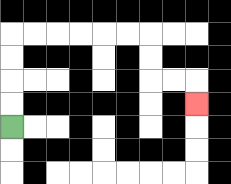{'start': '[0, 5]', 'end': '[8, 4]', 'path_directions': 'U,U,U,U,R,R,R,R,R,R,D,D,R,R,D', 'path_coordinates': '[[0, 5], [0, 4], [0, 3], [0, 2], [0, 1], [1, 1], [2, 1], [3, 1], [4, 1], [5, 1], [6, 1], [6, 2], [6, 3], [7, 3], [8, 3], [8, 4]]'}